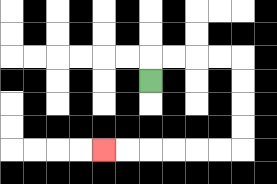{'start': '[6, 3]', 'end': '[4, 6]', 'path_directions': 'U,R,R,R,R,D,D,D,D,L,L,L,L,L,L', 'path_coordinates': '[[6, 3], [6, 2], [7, 2], [8, 2], [9, 2], [10, 2], [10, 3], [10, 4], [10, 5], [10, 6], [9, 6], [8, 6], [7, 6], [6, 6], [5, 6], [4, 6]]'}